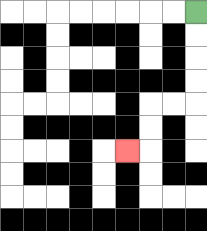{'start': '[8, 0]', 'end': '[5, 6]', 'path_directions': 'D,D,D,D,L,L,D,D,L', 'path_coordinates': '[[8, 0], [8, 1], [8, 2], [8, 3], [8, 4], [7, 4], [6, 4], [6, 5], [6, 6], [5, 6]]'}